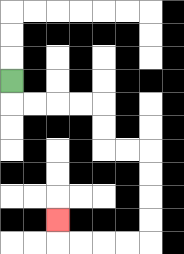{'start': '[0, 3]', 'end': '[2, 9]', 'path_directions': 'D,R,R,R,R,D,D,R,R,D,D,D,D,L,L,L,L,U', 'path_coordinates': '[[0, 3], [0, 4], [1, 4], [2, 4], [3, 4], [4, 4], [4, 5], [4, 6], [5, 6], [6, 6], [6, 7], [6, 8], [6, 9], [6, 10], [5, 10], [4, 10], [3, 10], [2, 10], [2, 9]]'}